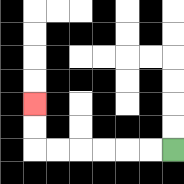{'start': '[7, 6]', 'end': '[1, 4]', 'path_directions': 'L,L,L,L,L,L,U,U', 'path_coordinates': '[[7, 6], [6, 6], [5, 6], [4, 6], [3, 6], [2, 6], [1, 6], [1, 5], [1, 4]]'}